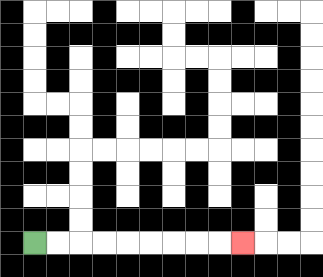{'start': '[1, 10]', 'end': '[10, 10]', 'path_directions': 'R,R,R,R,R,R,R,R,R', 'path_coordinates': '[[1, 10], [2, 10], [3, 10], [4, 10], [5, 10], [6, 10], [7, 10], [8, 10], [9, 10], [10, 10]]'}